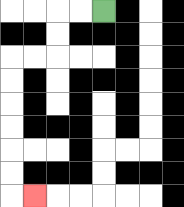{'start': '[4, 0]', 'end': '[1, 8]', 'path_directions': 'L,L,D,D,L,L,D,D,D,D,D,D,R', 'path_coordinates': '[[4, 0], [3, 0], [2, 0], [2, 1], [2, 2], [1, 2], [0, 2], [0, 3], [0, 4], [0, 5], [0, 6], [0, 7], [0, 8], [1, 8]]'}